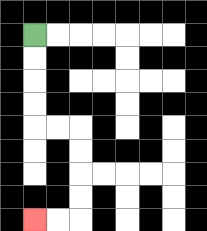{'start': '[1, 1]', 'end': '[1, 9]', 'path_directions': 'D,D,D,D,R,R,D,D,D,D,L,L', 'path_coordinates': '[[1, 1], [1, 2], [1, 3], [1, 4], [1, 5], [2, 5], [3, 5], [3, 6], [3, 7], [3, 8], [3, 9], [2, 9], [1, 9]]'}